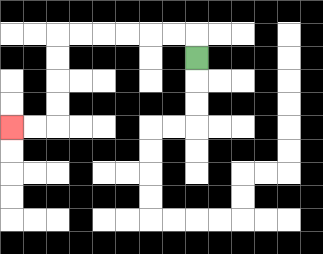{'start': '[8, 2]', 'end': '[0, 5]', 'path_directions': 'U,L,L,L,L,L,L,D,D,D,D,L,L', 'path_coordinates': '[[8, 2], [8, 1], [7, 1], [6, 1], [5, 1], [4, 1], [3, 1], [2, 1], [2, 2], [2, 3], [2, 4], [2, 5], [1, 5], [0, 5]]'}